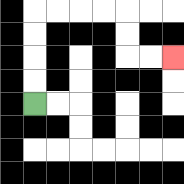{'start': '[1, 4]', 'end': '[7, 2]', 'path_directions': 'U,U,U,U,R,R,R,R,D,D,R,R', 'path_coordinates': '[[1, 4], [1, 3], [1, 2], [1, 1], [1, 0], [2, 0], [3, 0], [4, 0], [5, 0], [5, 1], [5, 2], [6, 2], [7, 2]]'}